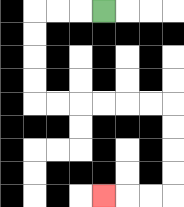{'start': '[4, 0]', 'end': '[4, 8]', 'path_directions': 'L,L,L,D,D,D,D,R,R,R,R,R,R,D,D,D,D,L,L,L', 'path_coordinates': '[[4, 0], [3, 0], [2, 0], [1, 0], [1, 1], [1, 2], [1, 3], [1, 4], [2, 4], [3, 4], [4, 4], [5, 4], [6, 4], [7, 4], [7, 5], [7, 6], [7, 7], [7, 8], [6, 8], [5, 8], [4, 8]]'}